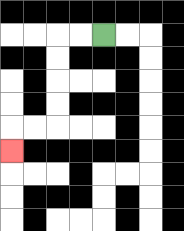{'start': '[4, 1]', 'end': '[0, 6]', 'path_directions': 'L,L,D,D,D,D,L,L,D', 'path_coordinates': '[[4, 1], [3, 1], [2, 1], [2, 2], [2, 3], [2, 4], [2, 5], [1, 5], [0, 5], [0, 6]]'}